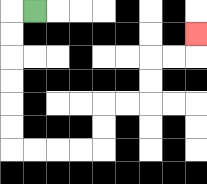{'start': '[1, 0]', 'end': '[8, 1]', 'path_directions': 'L,D,D,D,D,D,D,R,R,R,R,U,U,R,R,U,U,R,R,U', 'path_coordinates': '[[1, 0], [0, 0], [0, 1], [0, 2], [0, 3], [0, 4], [0, 5], [0, 6], [1, 6], [2, 6], [3, 6], [4, 6], [4, 5], [4, 4], [5, 4], [6, 4], [6, 3], [6, 2], [7, 2], [8, 2], [8, 1]]'}